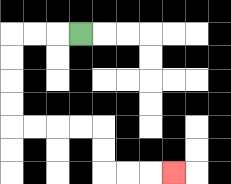{'start': '[3, 1]', 'end': '[7, 7]', 'path_directions': 'L,L,L,D,D,D,D,R,R,R,R,D,D,R,R,R', 'path_coordinates': '[[3, 1], [2, 1], [1, 1], [0, 1], [0, 2], [0, 3], [0, 4], [0, 5], [1, 5], [2, 5], [3, 5], [4, 5], [4, 6], [4, 7], [5, 7], [6, 7], [7, 7]]'}